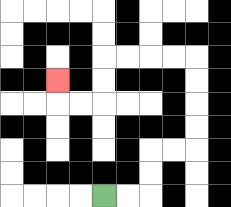{'start': '[4, 8]', 'end': '[2, 3]', 'path_directions': 'R,R,U,U,R,R,U,U,U,U,L,L,L,L,D,D,L,L,U', 'path_coordinates': '[[4, 8], [5, 8], [6, 8], [6, 7], [6, 6], [7, 6], [8, 6], [8, 5], [8, 4], [8, 3], [8, 2], [7, 2], [6, 2], [5, 2], [4, 2], [4, 3], [4, 4], [3, 4], [2, 4], [2, 3]]'}